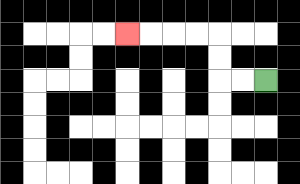{'start': '[11, 3]', 'end': '[5, 1]', 'path_directions': 'L,L,U,U,L,L,L,L', 'path_coordinates': '[[11, 3], [10, 3], [9, 3], [9, 2], [9, 1], [8, 1], [7, 1], [6, 1], [5, 1]]'}